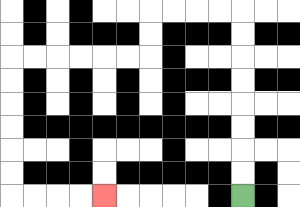{'start': '[10, 8]', 'end': '[4, 8]', 'path_directions': 'U,U,U,U,U,U,U,U,L,L,L,L,D,D,L,L,L,L,L,L,D,D,D,D,D,D,R,R,R,R', 'path_coordinates': '[[10, 8], [10, 7], [10, 6], [10, 5], [10, 4], [10, 3], [10, 2], [10, 1], [10, 0], [9, 0], [8, 0], [7, 0], [6, 0], [6, 1], [6, 2], [5, 2], [4, 2], [3, 2], [2, 2], [1, 2], [0, 2], [0, 3], [0, 4], [0, 5], [0, 6], [0, 7], [0, 8], [1, 8], [2, 8], [3, 8], [4, 8]]'}